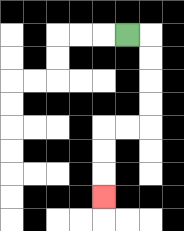{'start': '[5, 1]', 'end': '[4, 8]', 'path_directions': 'R,D,D,D,D,L,L,D,D,D', 'path_coordinates': '[[5, 1], [6, 1], [6, 2], [6, 3], [6, 4], [6, 5], [5, 5], [4, 5], [4, 6], [4, 7], [4, 8]]'}